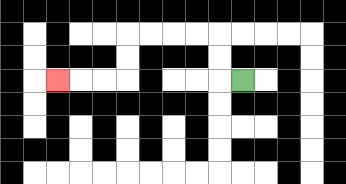{'start': '[10, 3]', 'end': '[2, 3]', 'path_directions': 'L,U,U,L,L,L,L,D,D,L,L,L', 'path_coordinates': '[[10, 3], [9, 3], [9, 2], [9, 1], [8, 1], [7, 1], [6, 1], [5, 1], [5, 2], [5, 3], [4, 3], [3, 3], [2, 3]]'}